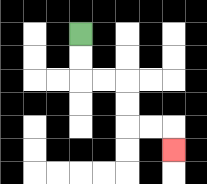{'start': '[3, 1]', 'end': '[7, 6]', 'path_directions': 'D,D,R,R,D,D,R,R,D', 'path_coordinates': '[[3, 1], [3, 2], [3, 3], [4, 3], [5, 3], [5, 4], [5, 5], [6, 5], [7, 5], [7, 6]]'}